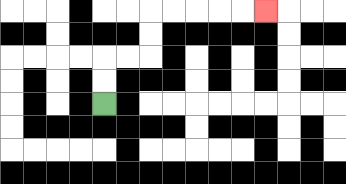{'start': '[4, 4]', 'end': '[11, 0]', 'path_directions': 'U,U,R,R,U,U,R,R,R,R,R', 'path_coordinates': '[[4, 4], [4, 3], [4, 2], [5, 2], [6, 2], [6, 1], [6, 0], [7, 0], [8, 0], [9, 0], [10, 0], [11, 0]]'}